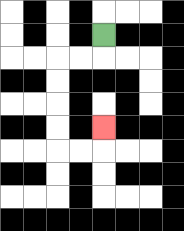{'start': '[4, 1]', 'end': '[4, 5]', 'path_directions': 'D,L,L,D,D,D,D,R,R,U', 'path_coordinates': '[[4, 1], [4, 2], [3, 2], [2, 2], [2, 3], [2, 4], [2, 5], [2, 6], [3, 6], [4, 6], [4, 5]]'}